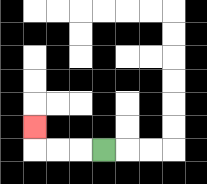{'start': '[4, 6]', 'end': '[1, 5]', 'path_directions': 'L,L,L,U', 'path_coordinates': '[[4, 6], [3, 6], [2, 6], [1, 6], [1, 5]]'}